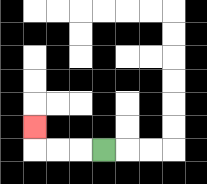{'start': '[4, 6]', 'end': '[1, 5]', 'path_directions': 'L,L,L,U', 'path_coordinates': '[[4, 6], [3, 6], [2, 6], [1, 6], [1, 5]]'}